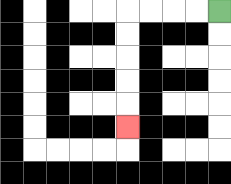{'start': '[9, 0]', 'end': '[5, 5]', 'path_directions': 'L,L,L,L,D,D,D,D,D', 'path_coordinates': '[[9, 0], [8, 0], [7, 0], [6, 0], [5, 0], [5, 1], [5, 2], [5, 3], [5, 4], [5, 5]]'}